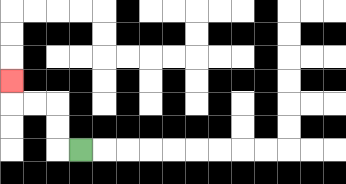{'start': '[3, 6]', 'end': '[0, 3]', 'path_directions': 'L,U,U,L,L,U', 'path_coordinates': '[[3, 6], [2, 6], [2, 5], [2, 4], [1, 4], [0, 4], [0, 3]]'}